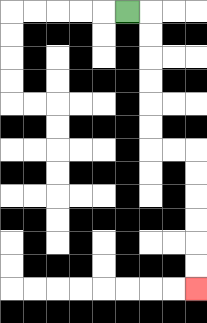{'start': '[5, 0]', 'end': '[8, 12]', 'path_directions': 'R,D,D,D,D,D,D,R,R,D,D,D,D,D,D', 'path_coordinates': '[[5, 0], [6, 0], [6, 1], [6, 2], [6, 3], [6, 4], [6, 5], [6, 6], [7, 6], [8, 6], [8, 7], [8, 8], [8, 9], [8, 10], [8, 11], [8, 12]]'}